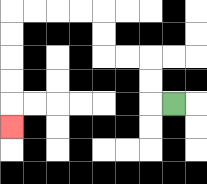{'start': '[7, 4]', 'end': '[0, 5]', 'path_directions': 'L,U,U,L,L,U,U,L,L,L,L,D,D,D,D,D', 'path_coordinates': '[[7, 4], [6, 4], [6, 3], [6, 2], [5, 2], [4, 2], [4, 1], [4, 0], [3, 0], [2, 0], [1, 0], [0, 0], [0, 1], [0, 2], [0, 3], [0, 4], [0, 5]]'}